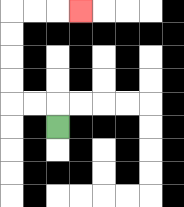{'start': '[2, 5]', 'end': '[3, 0]', 'path_directions': 'U,L,L,U,U,U,U,R,R,R', 'path_coordinates': '[[2, 5], [2, 4], [1, 4], [0, 4], [0, 3], [0, 2], [0, 1], [0, 0], [1, 0], [2, 0], [3, 0]]'}